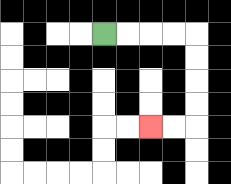{'start': '[4, 1]', 'end': '[6, 5]', 'path_directions': 'R,R,R,R,D,D,D,D,L,L', 'path_coordinates': '[[4, 1], [5, 1], [6, 1], [7, 1], [8, 1], [8, 2], [8, 3], [8, 4], [8, 5], [7, 5], [6, 5]]'}